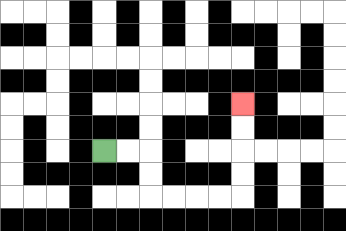{'start': '[4, 6]', 'end': '[10, 4]', 'path_directions': 'R,R,D,D,R,R,R,R,U,U,U,U', 'path_coordinates': '[[4, 6], [5, 6], [6, 6], [6, 7], [6, 8], [7, 8], [8, 8], [9, 8], [10, 8], [10, 7], [10, 6], [10, 5], [10, 4]]'}